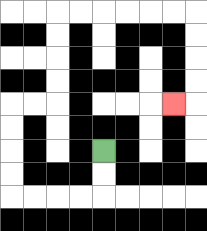{'start': '[4, 6]', 'end': '[7, 4]', 'path_directions': 'D,D,L,L,L,L,U,U,U,U,R,R,U,U,U,U,R,R,R,R,R,R,D,D,D,D,L', 'path_coordinates': '[[4, 6], [4, 7], [4, 8], [3, 8], [2, 8], [1, 8], [0, 8], [0, 7], [0, 6], [0, 5], [0, 4], [1, 4], [2, 4], [2, 3], [2, 2], [2, 1], [2, 0], [3, 0], [4, 0], [5, 0], [6, 0], [7, 0], [8, 0], [8, 1], [8, 2], [8, 3], [8, 4], [7, 4]]'}